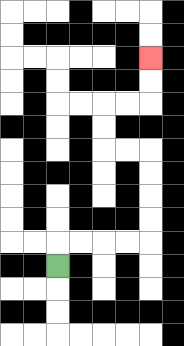{'start': '[2, 11]', 'end': '[6, 2]', 'path_directions': 'U,R,R,R,R,U,U,U,U,L,L,U,U,R,R,U,U', 'path_coordinates': '[[2, 11], [2, 10], [3, 10], [4, 10], [5, 10], [6, 10], [6, 9], [6, 8], [6, 7], [6, 6], [5, 6], [4, 6], [4, 5], [4, 4], [5, 4], [6, 4], [6, 3], [6, 2]]'}